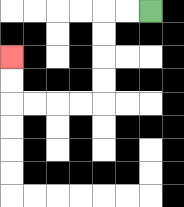{'start': '[6, 0]', 'end': '[0, 2]', 'path_directions': 'L,L,D,D,D,D,L,L,L,L,U,U', 'path_coordinates': '[[6, 0], [5, 0], [4, 0], [4, 1], [4, 2], [4, 3], [4, 4], [3, 4], [2, 4], [1, 4], [0, 4], [0, 3], [0, 2]]'}